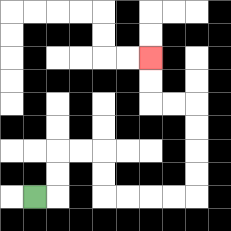{'start': '[1, 8]', 'end': '[6, 2]', 'path_directions': 'R,U,U,R,R,D,D,R,R,R,R,U,U,U,U,L,L,U,U', 'path_coordinates': '[[1, 8], [2, 8], [2, 7], [2, 6], [3, 6], [4, 6], [4, 7], [4, 8], [5, 8], [6, 8], [7, 8], [8, 8], [8, 7], [8, 6], [8, 5], [8, 4], [7, 4], [6, 4], [6, 3], [6, 2]]'}